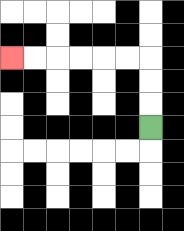{'start': '[6, 5]', 'end': '[0, 2]', 'path_directions': 'U,U,U,L,L,L,L,L,L', 'path_coordinates': '[[6, 5], [6, 4], [6, 3], [6, 2], [5, 2], [4, 2], [3, 2], [2, 2], [1, 2], [0, 2]]'}